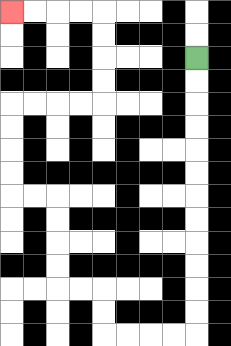{'start': '[8, 2]', 'end': '[0, 0]', 'path_directions': 'D,D,D,D,D,D,D,D,D,D,D,D,L,L,L,L,U,U,L,L,U,U,U,U,L,L,U,U,U,U,R,R,R,R,U,U,U,U,L,L,L,L', 'path_coordinates': '[[8, 2], [8, 3], [8, 4], [8, 5], [8, 6], [8, 7], [8, 8], [8, 9], [8, 10], [8, 11], [8, 12], [8, 13], [8, 14], [7, 14], [6, 14], [5, 14], [4, 14], [4, 13], [4, 12], [3, 12], [2, 12], [2, 11], [2, 10], [2, 9], [2, 8], [1, 8], [0, 8], [0, 7], [0, 6], [0, 5], [0, 4], [1, 4], [2, 4], [3, 4], [4, 4], [4, 3], [4, 2], [4, 1], [4, 0], [3, 0], [2, 0], [1, 0], [0, 0]]'}